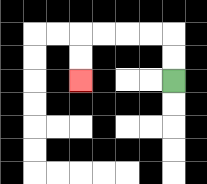{'start': '[7, 3]', 'end': '[3, 3]', 'path_directions': 'U,U,L,L,L,L,D,D', 'path_coordinates': '[[7, 3], [7, 2], [7, 1], [6, 1], [5, 1], [4, 1], [3, 1], [3, 2], [3, 3]]'}